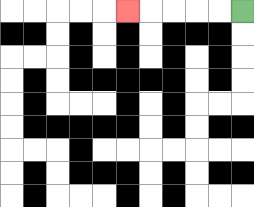{'start': '[10, 0]', 'end': '[5, 0]', 'path_directions': 'L,L,L,L,L', 'path_coordinates': '[[10, 0], [9, 0], [8, 0], [7, 0], [6, 0], [5, 0]]'}